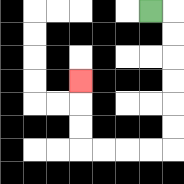{'start': '[6, 0]', 'end': '[3, 3]', 'path_directions': 'R,D,D,D,D,D,D,L,L,L,L,U,U,U', 'path_coordinates': '[[6, 0], [7, 0], [7, 1], [7, 2], [7, 3], [7, 4], [7, 5], [7, 6], [6, 6], [5, 6], [4, 6], [3, 6], [3, 5], [3, 4], [3, 3]]'}